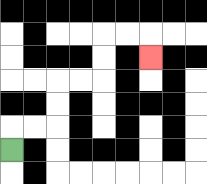{'start': '[0, 6]', 'end': '[6, 2]', 'path_directions': 'U,R,R,U,U,R,R,U,U,R,R,D', 'path_coordinates': '[[0, 6], [0, 5], [1, 5], [2, 5], [2, 4], [2, 3], [3, 3], [4, 3], [4, 2], [4, 1], [5, 1], [6, 1], [6, 2]]'}